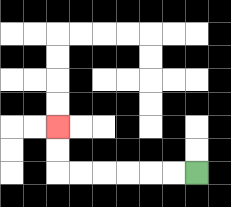{'start': '[8, 7]', 'end': '[2, 5]', 'path_directions': 'L,L,L,L,L,L,U,U', 'path_coordinates': '[[8, 7], [7, 7], [6, 7], [5, 7], [4, 7], [3, 7], [2, 7], [2, 6], [2, 5]]'}